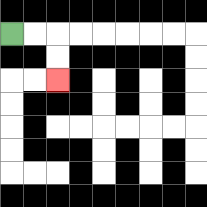{'start': '[0, 1]', 'end': '[2, 3]', 'path_directions': 'R,R,D,D', 'path_coordinates': '[[0, 1], [1, 1], [2, 1], [2, 2], [2, 3]]'}